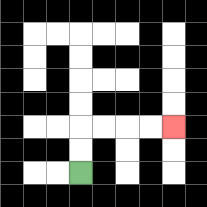{'start': '[3, 7]', 'end': '[7, 5]', 'path_directions': 'U,U,R,R,R,R', 'path_coordinates': '[[3, 7], [3, 6], [3, 5], [4, 5], [5, 5], [6, 5], [7, 5]]'}